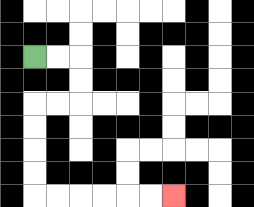{'start': '[1, 2]', 'end': '[7, 8]', 'path_directions': 'R,R,D,D,L,L,D,D,D,D,R,R,R,R,R,R', 'path_coordinates': '[[1, 2], [2, 2], [3, 2], [3, 3], [3, 4], [2, 4], [1, 4], [1, 5], [1, 6], [1, 7], [1, 8], [2, 8], [3, 8], [4, 8], [5, 8], [6, 8], [7, 8]]'}